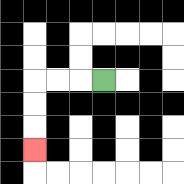{'start': '[4, 3]', 'end': '[1, 6]', 'path_directions': 'L,L,L,D,D,D', 'path_coordinates': '[[4, 3], [3, 3], [2, 3], [1, 3], [1, 4], [1, 5], [1, 6]]'}